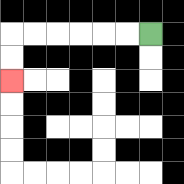{'start': '[6, 1]', 'end': '[0, 3]', 'path_directions': 'L,L,L,L,L,L,D,D', 'path_coordinates': '[[6, 1], [5, 1], [4, 1], [3, 1], [2, 1], [1, 1], [0, 1], [0, 2], [0, 3]]'}